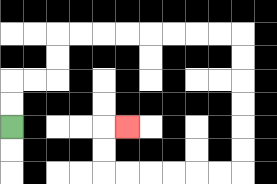{'start': '[0, 5]', 'end': '[5, 5]', 'path_directions': 'U,U,R,R,U,U,R,R,R,R,R,R,R,R,D,D,D,D,D,D,L,L,L,L,L,L,U,U,R', 'path_coordinates': '[[0, 5], [0, 4], [0, 3], [1, 3], [2, 3], [2, 2], [2, 1], [3, 1], [4, 1], [5, 1], [6, 1], [7, 1], [8, 1], [9, 1], [10, 1], [10, 2], [10, 3], [10, 4], [10, 5], [10, 6], [10, 7], [9, 7], [8, 7], [7, 7], [6, 7], [5, 7], [4, 7], [4, 6], [4, 5], [5, 5]]'}